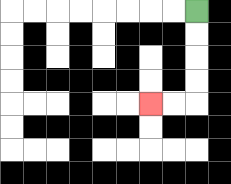{'start': '[8, 0]', 'end': '[6, 4]', 'path_directions': 'D,D,D,D,L,L', 'path_coordinates': '[[8, 0], [8, 1], [8, 2], [8, 3], [8, 4], [7, 4], [6, 4]]'}